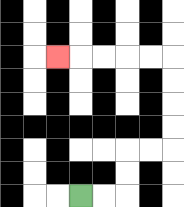{'start': '[3, 8]', 'end': '[2, 2]', 'path_directions': 'R,R,U,U,R,R,U,U,U,U,L,L,L,L,L', 'path_coordinates': '[[3, 8], [4, 8], [5, 8], [5, 7], [5, 6], [6, 6], [7, 6], [7, 5], [7, 4], [7, 3], [7, 2], [6, 2], [5, 2], [4, 2], [3, 2], [2, 2]]'}